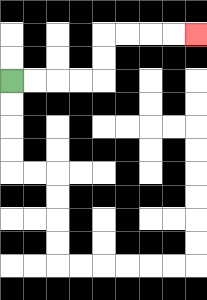{'start': '[0, 3]', 'end': '[8, 1]', 'path_directions': 'R,R,R,R,U,U,R,R,R,R', 'path_coordinates': '[[0, 3], [1, 3], [2, 3], [3, 3], [4, 3], [4, 2], [4, 1], [5, 1], [6, 1], [7, 1], [8, 1]]'}